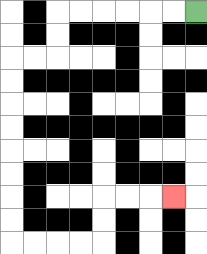{'start': '[8, 0]', 'end': '[7, 8]', 'path_directions': 'L,L,L,L,L,L,D,D,L,L,D,D,D,D,D,D,D,D,R,R,R,R,U,U,R,R,R', 'path_coordinates': '[[8, 0], [7, 0], [6, 0], [5, 0], [4, 0], [3, 0], [2, 0], [2, 1], [2, 2], [1, 2], [0, 2], [0, 3], [0, 4], [0, 5], [0, 6], [0, 7], [0, 8], [0, 9], [0, 10], [1, 10], [2, 10], [3, 10], [4, 10], [4, 9], [4, 8], [5, 8], [6, 8], [7, 8]]'}